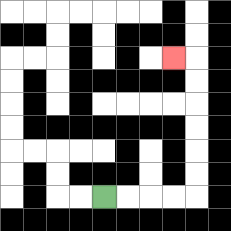{'start': '[4, 8]', 'end': '[7, 2]', 'path_directions': 'R,R,R,R,U,U,U,U,U,U,L', 'path_coordinates': '[[4, 8], [5, 8], [6, 8], [7, 8], [8, 8], [8, 7], [8, 6], [8, 5], [8, 4], [8, 3], [8, 2], [7, 2]]'}